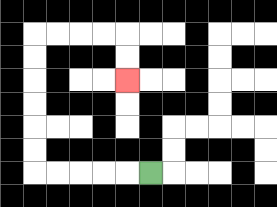{'start': '[6, 7]', 'end': '[5, 3]', 'path_directions': 'L,L,L,L,L,U,U,U,U,U,U,R,R,R,R,D,D', 'path_coordinates': '[[6, 7], [5, 7], [4, 7], [3, 7], [2, 7], [1, 7], [1, 6], [1, 5], [1, 4], [1, 3], [1, 2], [1, 1], [2, 1], [3, 1], [4, 1], [5, 1], [5, 2], [5, 3]]'}